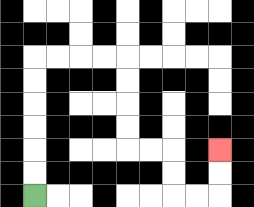{'start': '[1, 8]', 'end': '[9, 6]', 'path_directions': 'U,U,U,U,U,U,R,R,R,R,D,D,D,D,R,R,D,D,R,R,U,U', 'path_coordinates': '[[1, 8], [1, 7], [1, 6], [1, 5], [1, 4], [1, 3], [1, 2], [2, 2], [3, 2], [4, 2], [5, 2], [5, 3], [5, 4], [5, 5], [5, 6], [6, 6], [7, 6], [7, 7], [7, 8], [8, 8], [9, 8], [9, 7], [9, 6]]'}